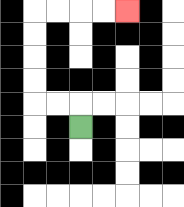{'start': '[3, 5]', 'end': '[5, 0]', 'path_directions': 'U,L,L,U,U,U,U,R,R,R,R', 'path_coordinates': '[[3, 5], [3, 4], [2, 4], [1, 4], [1, 3], [1, 2], [1, 1], [1, 0], [2, 0], [3, 0], [4, 0], [5, 0]]'}